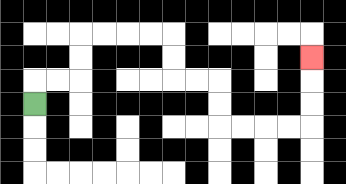{'start': '[1, 4]', 'end': '[13, 2]', 'path_directions': 'U,R,R,U,U,R,R,R,R,D,D,R,R,D,D,R,R,R,R,U,U,U', 'path_coordinates': '[[1, 4], [1, 3], [2, 3], [3, 3], [3, 2], [3, 1], [4, 1], [5, 1], [6, 1], [7, 1], [7, 2], [7, 3], [8, 3], [9, 3], [9, 4], [9, 5], [10, 5], [11, 5], [12, 5], [13, 5], [13, 4], [13, 3], [13, 2]]'}